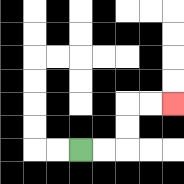{'start': '[3, 6]', 'end': '[7, 4]', 'path_directions': 'R,R,U,U,R,R', 'path_coordinates': '[[3, 6], [4, 6], [5, 6], [5, 5], [5, 4], [6, 4], [7, 4]]'}